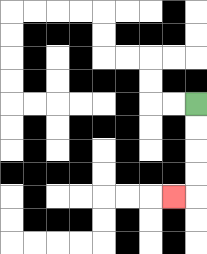{'start': '[8, 4]', 'end': '[7, 8]', 'path_directions': 'D,D,D,D,L', 'path_coordinates': '[[8, 4], [8, 5], [8, 6], [8, 7], [8, 8], [7, 8]]'}